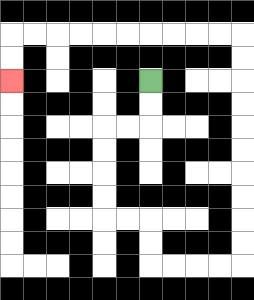{'start': '[6, 3]', 'end': '[0, 3]', 'path_directions': 'D,D,L,L,D,D,D,D,R,R,D,D,R,R,R,R,U,U,U,U,U,U,U,U,U,U,L,L,L,L,L,L,L,L,L,L,D,D', 'path_coordinates': '[[6, 3], [6, 4], [6, 5], [5, 5], [4, 5], [4, 6], [4, 7], [4, 8], [4, 9], [5, 9], [6, 9], [6, 10], [6, 11], [7, 11], [8, 11], [9, 11], [10, 11], [10, 10], [10, 9], [10, 8], [10, 7], [10, 6], [10, 5], [10, 4], [10, 3], [10, 2], [10, 1], [9, 1], [8, 1], [7, 1], [6, 1], [5, 1], [4, 1], [3, 1], [2, 1], [1, 1], [0, 1], [0, 2], [0, 3]]'}